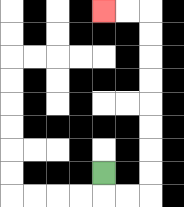{'start': '[4, 7]', 'end': '[4, 0]', 'path_directions': 'D,R,R,U,U,U,U,U,U,U,U,L,L', 'path_coordinates': '[[4, 7], [4, 8], [5, 8], [6, 8], [6, 7], [6, 6], [6, 5], [6, 4], [6, 3], [6, 2], [6, 1], [6, 0], [5, 0], [4, 0]]'}